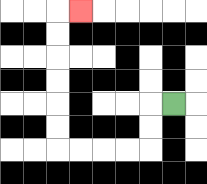{'start': '[7, 4]', 'end': '[3, 0]', 'path_directions': 'L,D,D,L,L,L,L,U,U,U,U,U,U,R', 'path_coordinates': '[[7, 4], [6, 4], [6, 5], [6, 6], [5, 6], [4, 6], [3, 6], [2, 6], [2, 5], [2, 4], [2, 3], [2, 2], [2, 1], [2, 0], [3, 0]]'}